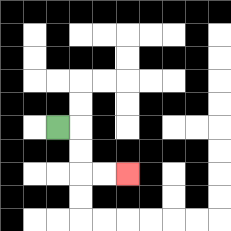{'start': '[2, 5]', 'end': '[5, 7]', 'path_directions': 'R,D,D,R,R', 'path_coordinates': '[[2, 5], [3, 5], [3, 6], [3, 7], [4, 7], [5, 7]]'}